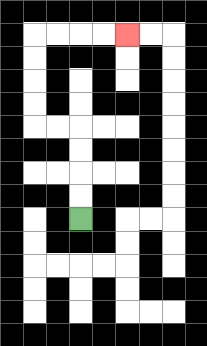{'start': '[3, 9]', 'end': '[5, 1]', 'path_directions': 'U,U,U,U,L,L,U,U,U,U,R,R,R,R', 'path_coordinates': '[[3, 9], [3, 8], [3, 7], [3, 6], [3, 5], [2, 5], [1, 5], [1, 4], [1, 3], [1, 2], [1, 1], [2, 1], [3, 1], [4, 1], [5, 1]]'}